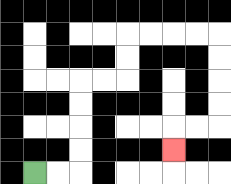{'start': '[1, 7]', 'end': '[7, 6]', 'path_directions': 'R,R,U,U,U,U,R,R,U,U,R,R,R,R,D,D,D,D,L,L,D', 'path_coordinates': '[[1, 7], [2, 7], [3, 7], [3, 6], [3, 5], [3, 4], [3, 3], [4, 3], [5, 3], [5, 2], [5, 1], [6, 1], [7, 1], [8, 1], [9, 1], [9, 2], [9, 3], [9, 4], [9, 5], [8, 5], [7, 5], [7, 6]]'}